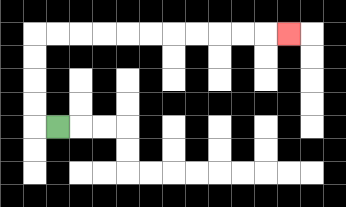{'start': '[2, 5]', 'end': '[12, 1]', 'path_directions': 'L,U,U,U,U,R,R,R,R,R,R,R,R,R,R,R', 'path_coordinates': '[[2, 5], [1, 5], [1, 4], [1, 3], [1, 2], [1, 1], [2, 1], [3, 1], [4, 1], [5, 1], [6, 1], [7, 1], [8, 1], [9, 1], [10, 1], [11, 1], [12, 1]]'}